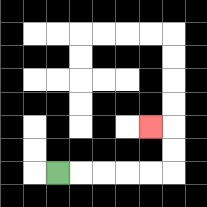{'start': '[2, 7]', 'end': '[6, 5]', 'path_directions': 'R,R,R,R,R,U,U,L', 'path_coordinates': '[[2, 7], [3, 7], [4, 7], [5, 7], [6, 7], [7, 7], [7, 6], [7, 5], [6, 5]]'}